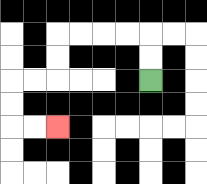{'start': '[6, 3]', 'end': '[2, 5]', 'path_directions': 'U,U,L,L,L,L,D,D,L,L,D,D,R,R', 'path_coordinates': '[[6, 3], [6, 2], [6, 1], [5, 1], [4, 1], [3, 1], [2, 1], [2, 2], [2, 3], [1, 3], [0, 3], [0, 4], [0, 5], [1, 5], [2, 5]]'}